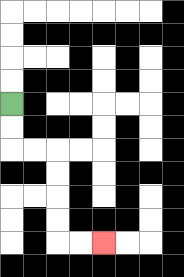{'start': '[0, 4]', 'end': '[4, 10]', 'path_directions': 'D,D,R,R,D,D,D,D,R,R', 'path_coordinates': '[[0, 4], [0, 5], [0, 6], [1, 6], [2, 6], [2, 7], [2, 8], [2, 9], [2, 10], [3, 10], [4, 10]]'}